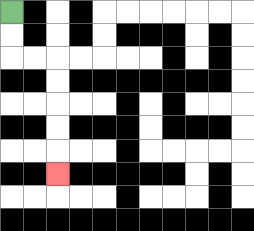{'start': '[0, 0]', 'end': '[2, 7]', 'path_directions': 'D,D,R,R,D,D,D,D,D', 'path_coordinates': '[[0, 0], [0, 1], [0, 2], [1, 2], [2, 2], [2, 3], [2, 4], [2, 5], [2, 6], [2, 7]]'}